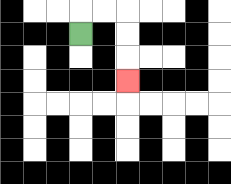{'start': '[3, 1]', 'end': '[5, 3]', 'path_directions': 'U,R,R,D,D,D', 'path_coordinates': '[[3, 1], [3, 0], [4, 0], [5, 0], [5, 1], [5, 2], [5, 3]]'}